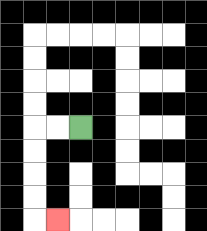{'start': '[3, 5]', 'end': '[2, 9]', 'path_directions': 'L,L,D,D,D,D,R', 'path_coordinates': '[[3, 5], [2, 5], [1, 5], [1, 6], [1, 7], [1, 8], [1, 9], [2, 9]]'}